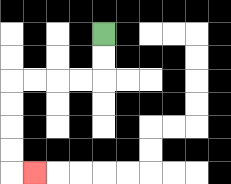{'start': '[4, 1]', 'end': '[1, 7]', 'path_directions': 'D,D,L,L,L,L,D,D,D,D,R', 'path_coordinates': '[[4, 1], [4, 2], [4, 3], [3, 3], [2, 3], [1, 3], [0, 3], [0, 4], [0, 5], [0, 6], [0, 7], [1, 7]]'}